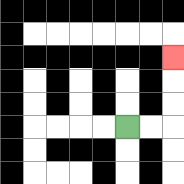{'start': '[5, 5]', 'end': '[7, 2]', 'path_directions': 'R,R,U,U,U', 'path_coordinates': '[[5, 5], [6, 5], [7, 5], [7, 4], [7, 3], [7, 2]]'}